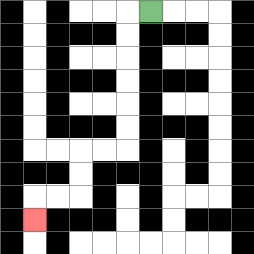{'start': '[6, 0]', 'end': '[1, 9]', 'path_directions': 'L,D,D,D,D,D,D,L,L,D,D,L,L,D', 'path_coordinates': '[[6, 0], [5, 0], [5, 1], [5, 2], [5, 3], [5, 4], [5, 5], [5, 6], [4, 6], [3, 6], [3, 7], [3, 8], [2, 8], [1, 8], [1, 9]]'}